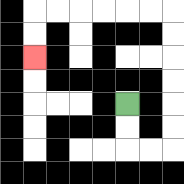{'start': '[5, 4]', 'end': '[1, 2]', 'path_directions': 'D,D,R,R,U,U,U,U,U,U,L,L,L,L,L,L,D,D', 'path_coordinates': '[[5, 4], [5, 5], [5, 6], [6, 6], [7, 6], [7, 5], [7, 4], [7, 3], [7, 2], [7, 1], [7, 0], [6, 0], [5, 0], [4, 0], [3, 0], [2, 0], [1, 0], [1, 1], [1, 2]]'}